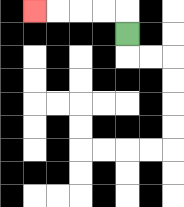{'start': '[5, 1]', 'end': '[1, 0]', 'path_directions': 'U,L,L,L,L', 'path_coordinates': '[[5, 1], [5, 0], [4, 0], [3, 0], [2, 0], [1, 0]]'}